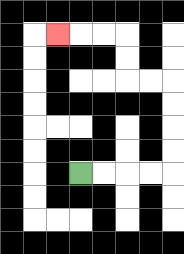{'start': '[3, 7]', 'end': '[2, 1]', 'path_directions': 'R,R,R,R,U,U,U,U,L,L,U,U,L,L,L', 'path_coordinates': '[[3, 7], [4, 7], [5, 7], [6, 7], [7, 7], [7, 6], [7, 5], [7, 4], [7, 3], [6, 3], [5, 3], [5, 2], [5, 1], [4, 1], [3, 1], [2, 1]]'}